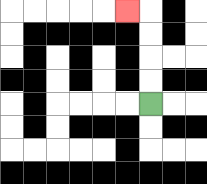{'start': '[6, 4]', 'end': '[5, 0]', 'path_directions': 'U,U,U,U,L', 'path_coordinates': '[[6, 4], [6, 3], [6, 2], [6, 1], [6, 0], [5, 0]]'}